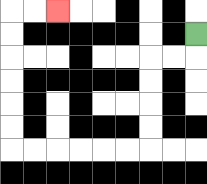{'start': '[8, 1]', 'end': '[2, 0]', 'path_directions': 'D,L,L,D,D,D,D,L,L,L,L,L,L,U,U,U,U,U,U,R,R', 'path_coordinates': '[[8, 1], [8, 2], [7, 2], [6, 2], [6, 3], [6, 4], [6, 5], [6, 6], [5, 6], [4, 6], [3, 6], [2, 6], [1, 6], [0, 6], [0, 5], [0, 4], [0, 3], [0, 2], [0, 1], [0, 0], [1, 0], [2, 0]]'}